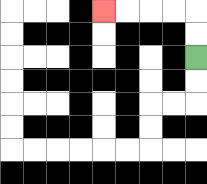{'start': '[8, 2]', 'end': '[4, 0]', 'path_directions': 'U,U,L,L,L,L', 'path_coordinates': '[[8, 2], [8, 1], [8, 0], [7, 0], [6, 0], [5, 0], [4, 0]]'}